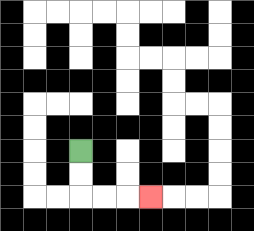{'start': '[3, 6]', 'end': '[6, 8]', 'path_directions': 'D,D,R,R,R', 'path_coordinates': '[[3, 6], [3, 7], [3, 8], [4, 8], [5, 8], [6, 8]]'}